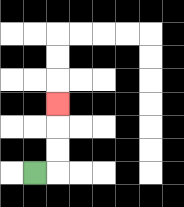{'start': '[1, 7]', 'end': '[2, 4]', 'path_directions': 'R,U,U,U', 'path_coordinates': '[[1, 7], [2, 7], [2, 6], [2, 5], [2, 4]]'}